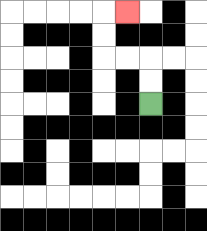{'start': '[6, 4]', 'end': '[5, 0]', 'path_directions': 'U,U,L,L,U,U,R', 'path_coordinates': '[[6, 4], [6, 3], [6, 2], [5, 2], [4, 2], [4, 1], [4, 0], [5, 0]]'}